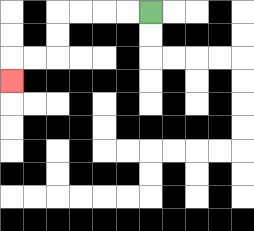{'start': '[6, 0]', 'end': '[0, 3]', 'path_directions': 'L,L,L,L,D,D,L,L,D', 'path_coordinates': '[[6, 0], [5, 0], [4, 0], [3, 0], [2, 0], [2, 1], [2, 2], [1, 2], [0, 2], [0, 3]]'}